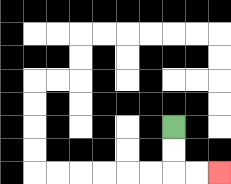{'start': '[7, 5]', 'end': '[9, 7]', 'path_directions': 'D,D,R,R', 'path_coordinates': '[[7, 5], [7, 6], [7, 7], [8, 7], [9, 7]]'}